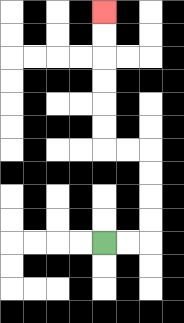{'start': '[4, 10]', 'end': '[4, 0]', 'path_directions': 'R,R,U,U,U,U,L,L,U,U,U,U,U,U', 'path_coordinates': '[[4, 10], [5, 10], [6, 10], [6, 9], [6, 8], [6, 7], [6, 6], [5, 6], [4, 6], [4, 5], [4, 4], [4, 3], [4, 2], [4, 1], [4, 0]]'}